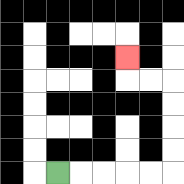{'start': '[2, 7]', 'end': '[5, 2]', 'path_directions': 'R,R,R,R,R,U,U,U,U,L,L,U', 'path_coordinates': '[[2, 7], [3, 7], [4, 7], [5, 7], [6, 7], [7, 7], [7, 6], [7, 5], [7, 4], [7, 3], [6, 3], [5, 3], [5, 2]]'}